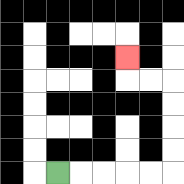{'start': '[2, 7]', 'end': '[5, 2]', 'path_directions': 'R,R,R,R,R,U,U,U,U,L,L,U', 'path_coordinates': '[[2, 7], [3, 7], [4, 7], [5, 7], [6, 7], [7, 7], [7, 6], [7, 5], [7, 4], [7, 3], [6, 3], [5, 3], [5, 2]]'}